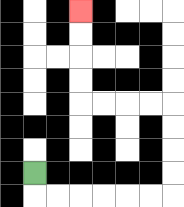{'start': '[1, 7]', 'end': '[3, 0]', 'path_directions': 'D,R,R,R,R,R,R,U,U,U,U,L,L,L,L,U,U,U,U', 'path_coordinates': '[[1, 7], [1, 8], [2, 8], [3, 8], [4, 8], [5, 8], [6, 8], [7, 8], [7, 7], [7, 6], [7, 5], [7, 4], [6, 4], [5, 4], [4, 4], [3, 4], [3, 3], [3, 2], [3, 1], [3, 0]]'}